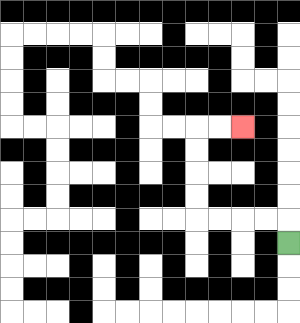{'start': '[12, 10]', 'end': '[10, 5]', 'path_directions': 'U,L,L,L,L,U,U,U,U,R,R', 'path_coordinates': '[[12, 10], [12, 9], [11, 9], [10, 9], [9, 9], [8, 9], [8, 8], [8, 7], [8, 6], [8, 5], [9, 5], [10, 5]]'}